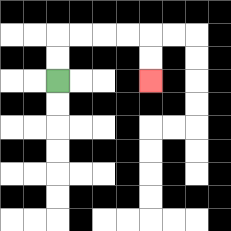{'start': '[2, 3]', 'end': '[6, 3]', 'path_directions': 'U,U,R,R,R,R,D,D', 'path_coordinates': '[[2, 3], [2, 2], [2, 1], [3, 1], [4, 1], [5, 1], [6, 1], [6, 2], [6, 3]]'}